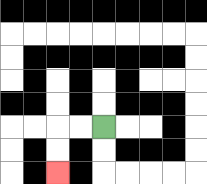{'start': '[4, 5]', 'end': '[2, 7]', 'path_directions': 'L,L,D,D', 'path_coordinates': '[[4, 5], [3, 5], [2, 5], [2, 6], [2, 7]]'}